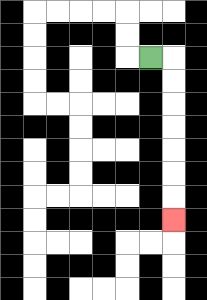{'start': '[6, 2]', 'end': '[7, 9]', 'path_directions': 'R,D,D,D,D,D,D,D', 'path_coordinates': '[[6, 2], [7, 2], [7, 3], [7, 4], [7, 5], [7, 6], [7, 7], [7, 8], [7, 9]]'}